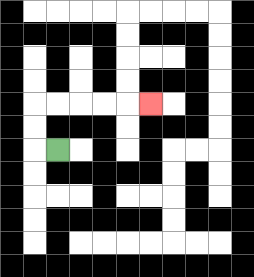{'start': '[2, 6]', 'end': '[6, 4]', 'path_directions': 'L,U,U,R,R,R,R,R', 'path_coordinates': '[[2, 6], [1, 6], [1, 5], [1, 4], [2, 4], [3, 4], [4, 4], [5, 4], [6, 4]]'}